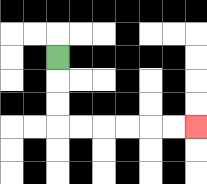{'start': '[2, 2]', 'end': '[8, 5]', 'path_directions': 'D,D,D,R,R,R,R,R,R', 'path_coordinates': '[[2, 2], [2, 3], [2, 4], [2, 5], [3, 5], [4, 5], [5, 5], [6, 5], [7, 5], [8, 5]]'}